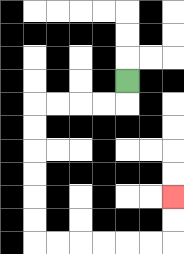{'start': '[5, 3]', 'end': '[7, 8]', 'path_directions': 'D,L,L,L,L,D,D,D,D,D,D,R,R,R,R,R,R,U,U', 'path_coordinates': '[[5, 3], [5, 4], [4, 4], [3, 4], [2, 4], [1, 4], [1, 5], [1, 6], [1, 7], [1, 8], [1, 9], [1, 10], [2, 10], [3, 10], [4, 10], [5, 10], [6, 10], [7, 10], [7, 9], [7, 8]]'}